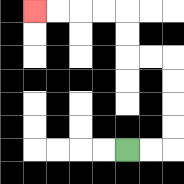{'start': '[5, 6]', 'end': '[1, 0]', 'path_directions': 'R,R,U,U,U,U,L,L,U,U,L,L,L,L', 'path_coordinates': '[[5, 6], [6, 6], [7, 6], [7, 5], [7, 4], [7, 3], [7, 2], [6, 2], [5, 2], [5, 1], [5, 0], [4, 0], [3, 0], [2, 0], [1, 0]]'}